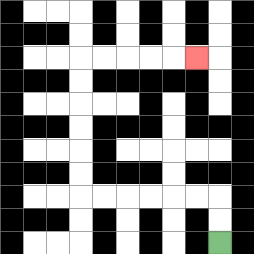{'start': '[9, 10]', 'end': '[8, 2]', 'path_directions': 'U,U,L,L,L,L,L,L,U,U,U,U,U,U,R,R,R,R,R', 'path_coordinates': '[[9, 10], [9, 9], [9, 8], [8, 8], [7, 8], [6, 8], [5, 8], [4, 8], [3, 8], [3, 7], [3, 6], [3, 5], [3, 4], [3, 3], [3, 2], [4, 2], [5, 2], [6, 2], [7, 2], [8, 2]]'}